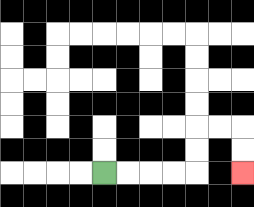{'start': '[4, 7]', 'end': '[10, 7]', 'path_directions': 'R,R,R,R,U,U,R,R,D,D', 'path_coordinates': '[[4, 7], [5, 7], [6, 7], [7, 7], [8, 7], [8, 6], [8, 5], [9, 5], [10, 5], [10, 6], [10, 7]]'}